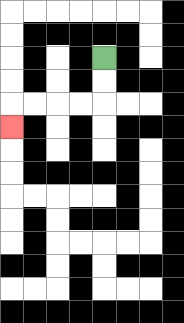{'start': '[4, 2]', 'end': '[0, 5]', 'path_directions': 'D,D,L,L,L,L,D', 'path_coordinates': '[[4, 2], [4, 3], [4, 4], [3, 4], [2, 4], [1, 4], [0, 4], [0, 5]]'}